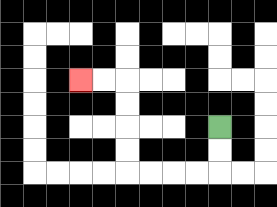{'start': '[9, 5]', 'end': '[3, 3]', 'path_directions': 'D,D,L,L,L,L,U,U,U,U,L,L', 'path_coordinates': '[[9, 5], [9, 6], [9, 7], [8, 7], [7, 7], [6, 7], [5, 7], [5, 6], [5, 5], [5, 4], [5, 3], [4, 3], [3, 3]]'}